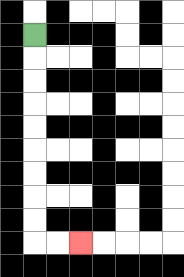{'start': '[1, 1]', 'end': '[3, 10]', 'path_directions': 'D,D,D,D,D,D,D,D,D,R,R', 'path_coordinates': '[[1, 1], [1, 2], [1, 3], [1, 4], [1, 5], [1, 6], [1, 7], [1, 8], [1, 9], [1, 10], [2, 10], [3, 10]]'}